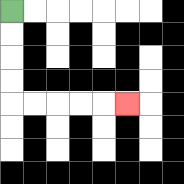{'start': '[0, 0]', 'end': '[5, 4]', 'path_directions': 'D,D,D,D,R,R,R,R,R', 'path_coordinates': '[[0, 0], [0, 1], [0, 2], [0, 3], [0, 4], [1, 4], [2, 4], [3, 4], [4, 4], [5, 4]]'}